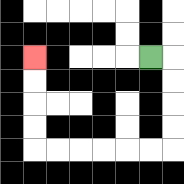{'start': '[6, 2]', 'end': '[1, 2]', 'path_directions': 'R,D,D,D,D,L,L,L,L,L,L,U,U,U,U', 'path_coordinates': '[[6, 2], [7, 2], [7, 3], [7, 4], [7, 5], [7, 6], [6, 6], [5, 6], [4, 6], [3, 6], [2, 6], [1, 6], [1, 5], [1, 4], [1, 3], [1, 2]]'}